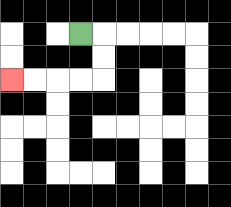{'start': '[3, 1]', 'end': '[0, 3]', 'path_directions': 'R,D,D,L,L,L,L', 'path_coordinates': '[[3, 1], [4, 1], [4, 2], [4, 3], [3, 3], [2, 3], [1, 3], [0, 3]]'}